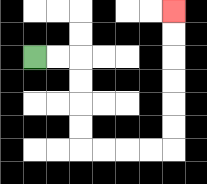{'start': '[1, 2]', 'end': '[7, 0]', 'path_directions': 'R,R,D,D,D,D,R,R,R,R,U,U,U,U,U,U', 'path_coordinates': '[[1, 2], [2, 2], [3, 2], [3, 3], [3, 4], [3, 5], [3, 6], [4, 6], [5, 6], [6, 6], [7, 6], [7, 5], [7, 4], [7, 3], [7, 2], [7, 1], [7, 0]]'}